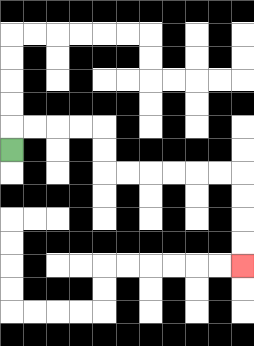{'start': '[0, 6]', 'end': '[10, 11]', 'path_directions': 'U,R,R,R,R,D,D,R,R,R,R,R,R,D,D,D,D', 'path_coordinates': '[[0, 6], [0, 5], [1, 5], [2, 5], [3, 5], [4, 5], [4, 6], [4, 7], [5, 7], [6, 7], [7, 7], [8, 7], [9, 7], [10, 7], [10, 8], [10, 9], [10, 10], [10, 11]]'}